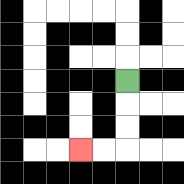{'start': '[5, 3]', 'end': '[3, 6]', 'path_directions': 'D,D,D,L,L', 'path_coordinates': '[[5, 3], [5, 4], [5, 5], [5, 6], [4, 6], [3, 6]]'}